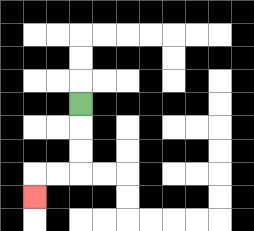{'start': '[3, 4]', 'end': '[1, 8]', 'path_directions': 'D,D,D,L,L,D', 'path_coordinates': '[[3, 4], [3, 5], [3, 6], [3, 7], [2, 7], [1, 7], [1, 8]]'}